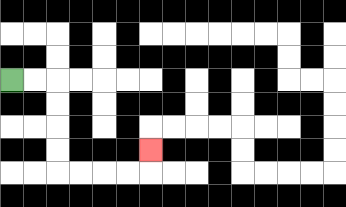{'start': '[0, 3]', 'end': '[6, 6]', 'path_directions': 'R,R,D,D,D,D,R,R,R,R,U', 'path_coordinates': '[[0, 3], [1, 3], [2, 3], [2, 4], [2, 5], [2, 6], [2, 7], [3, 7], [4, 7], [5, 7], [6, 7], [6, 6]]'}